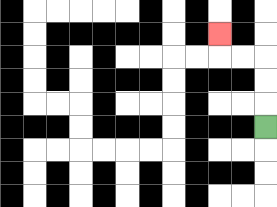{'start': '[11, 5]', 'end': '[9, 1]', 'path_directions': 'U,U,U,L,L,U', 'path_coordinates': '[[11, 5], [11, 4], [11, 3], [11, 2], [10, 2], [9, 2], [9, 1]]'}